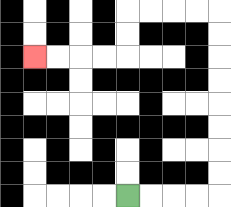{'start': '[5, 8]', 'end': '[1, 2]', 'path_directions': 'R,R,R,R,U,U,U,U,U,U,U,U,L,L,L,L,D,D,L,L,L,L', 'path_coordinates': '[[5, 8], [6, 8], [7, 8], [8, 8], [9, 8], [9, 7], [9, 6], [9, 5], [9, 4], [9, 3], [9, 2], [9, 1], [9, 0], [8, 0], [7, 0], [6, 0], [5, 0], [5, 1], [5, 2], [4, 2], [3, 2], [2, 2], [1, 2]]'}